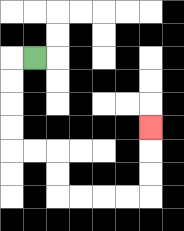{'start': '[1, 2]', 'end': '[6, 5]', 'path_directions': 'L,D,D,D,D,R,R,D,D,R,R,R,R,U,U,U', 'path_coordinates': '[[1, 2], [0, 2], [0, 3], [0, 4], [0, 5], [0, 6], [1, 6], [2, 6], [2, 7], [2, 8], [3, 8], [4, 8], [5, 8], [6, 8], [6, 7], [6, 6], [6, 5]]'}